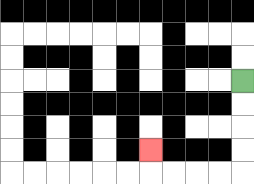{'start': '[10, 3]', 'end': '[6, 6]', 'path_directions': 'D,D,D,D,L,L,L,L,U', 'path_coordinates': '[[10, 3], [10, 4], [10, 5], [10, 6], [10, 7], [9, 7], [8, 7], [7, 7], [6, 7], [6, 6]]'}